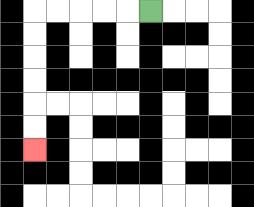{'start': '[6, 0]', 'end': '[1, 6]', 'path_directions': 'L,L,L,L,L,D,D,D,D,D,D', 'path_coordinates': '[[6, 0], [5, 0], [4, 0], [3, 0], [2, 0], [1, 0], [1, 1], [1, 2], [1, 3], [1, 4], [1, 5], [1, 6]]'}